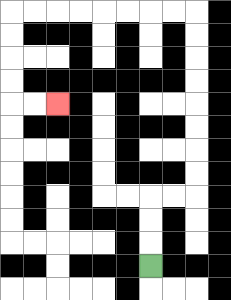{'start': '[6, 11]', 'end': '[2, 4]', 'path_directions': 'U,U,U,R,R,U,U,U,U,U,U,U,U,L,L,L,L,L,L,L,L,D,D,D,D,R,R', 'path_coordinates': '[[6, 11], [6, 10], [6, 9], [6, 8], [7, 8], [8, 8], [8, 7], [8, 6], [8, 5], [8, 4], [8, 3], [8, 2], [8, 1], [8, 0], [7, 0], [6, 0], [5, 0], [4, 0], [3, 0], [2, 0], [1, 0], [0, 0], [0, 1], [0, 2], [0, 3], [0, 4], [1, 4], [2, 4]]'}